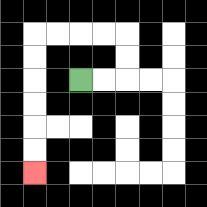{'start': '[3, 3]', 'end': '[1, 7]', 'path_directions': 'R,R,U,U,L,L,L,L,D,D,D,D,D,D', 'path_coordinates': '[[3, 3], [4, 3], [5, 3], [5, 2], [5, 1], [4, 1], [3, 1], [2, 1], [1, 1], [1, 2], [1, 3], [1, 4], [1, 5], [1, 6], [1, 7]]'}